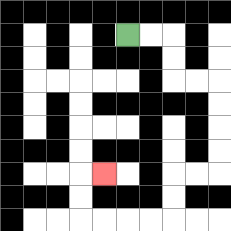{'start': '[5, 1]', 'end': '[4, 7]', 'path_directions': 'R,R,D,D,R,R,D,D,D,D,L,L,D,D,L,L,L,L,U,U,R', 'path_coordinates': '[[5, 1], [6, 1], [7, 1], [7, 2], [7, 3], [8, 3], [9, 3], [9, 4], [9, 5], [9, 6], [9, 7], [8, 7], [7, 7], [7, 8], [7, 9], [6, 9], [5, 9], [4, 9], [3, 9], [3, 8], [3, 7], [4, 7]]'}